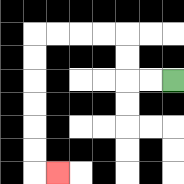{'start': '[7, 3]', 'end': '[2, 7]', 'path_directions': 'L,L,U,U,L,L,L,L,D,D,D,D,D,D,R', 'path_coordinates': '[[7, 3], [6, 3], [5, 3], [5, 2], [5, 1], [4, 1], [3, 1], [2, 1], [1, 1], [1, 2], [1, 3], [1, 4], [1, 5], [1, 6], [1, 7], [2, 7]]'}